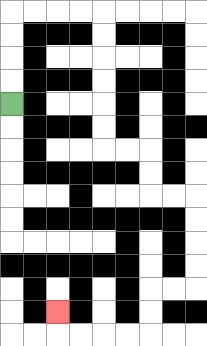{'start': '[0, 4]', 'end': '[2, 13]', 'path_directions': 'U,U,U,U,R,R,R,R,D,D,D,D,D,D,R,R,D,D,R,R,D,D,D,D,L,L,D,D,L,L,L,L,U', 'path_coordinates': '[[0, 4], [0, 3], [0, 2], [0, 1], [0, 0], [1, 0], [2, 0], [3, 0], [4, 0], [4, 1], [4, 2], [4, 3], [4, 4], [4, 5], [4, 6], [5, 6], [6, 6], [6, 7], [6, 8], [7, 8], [8, 8], [8, 9], [8, 10], [8, 11], [8, 12], [7, 12], [6, 12], [6, 13], [6, 14], [5, 14], [4, 14], [3, 14], [2, 14], [2, 13]]'}